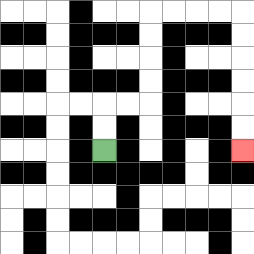{'start': '[4, 6]', 'end': '[10, 6]', 'path_directions': 'U,U,R,R,U,U,U,U,R,R,R,R,D,D,D,D,D,D', 'path_coordinates': '[[4, 6], [4, 5], [4, 4], [5, 4], [6, 4], [6, 3], [6, 2], [6, 1], [6, 0], [7, 0], [8, 0], [9, 0], [10, 0], [10, 1], [10, 2], [10, 3], [10, 4], [10, 5], [10, 6]]'}